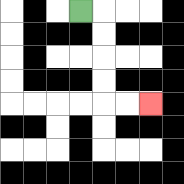{'start': '[3, 0]', 'end': '[6, 4]', 'path_directions': 'R,D,D,D,D,R,R', 'path_coordinates': '[[3, 0], [4, 0], [4, 1], [4, 2], [4, 3], [4, 4], [5, 4], [6, 4]]'}